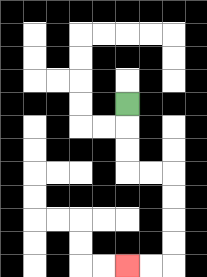{'start': '[5, 4]', 'end': '[5, 11]', 'path_directions': 'D,D,D,R,R,D,D,D,D,L,L', 'path_coordinates': '[[5, 4], [5, 5], [5, 6], [5, 7], [6, 7], [7, 7], [7, 8], [7, 9], [7, 10], [7, 11], [6, 11], [5, 11]]'}